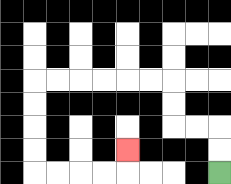{'start': '[9, 7]', 'end': '[5, 6]', 'path_directions': 'U,U,L,L,U,U,L,L,L,L,L,L,D,D,D,D,R,R,R,R,U', 'path_coordinates': '[[9, 7], [9, 6], [9, 5], [8, 5], [7, 5], [7, 4], [7, 3], [6, 3], [5, 3], [4, 3], [3, 3], [2, 3], [1, 3], [1, 4], [1, 5], [1, 6], [1, 7], [2, 7], [3, 7], [4, 7], [5, 7], [5, 6]]'}